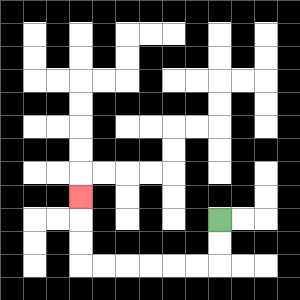{'start': '[9, 9]', 'end': '[3, 8]', 'path_directions': 'D,D,L,L,L,L,L,L,U,U,U', 'path_coordinates': '[[9, 9], [9, 10], [9, 11], [8, 11], [7, 11], [6, 11], [5, 11], [4, 11], [3, 11], [3, 10], [3, 9], [3, 8]]'}